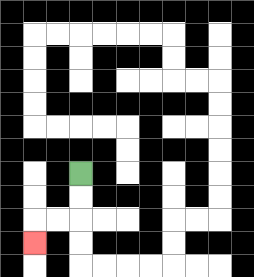{'start': '[3, 7]', 'end': '[1, 10]', 'path_directions': 'D,D,L,L,D', 'path_coordinates': '[[3, 7], [3, 8], [3, 9], [2, 9], [1, 9], [1, 10]]'}